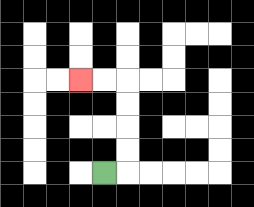{'start': '[4, 7]', 'end': '[3, 3]', 'path_directions': 'R,U,U,U,U,L,L', 'path_coordinates': '[[4, 7], [5, 7], [5, 6], [5, 5], [5, 4], [5, 3], [4, 3], [3, 3]]'}